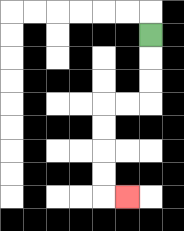{'start': '[6, 1]', 'end': '[5, 8]', 'path_directions': 'D,D,D,L,L,D,D,D,D,R', 'path_coordinates': '[[6, 1], [6, 2], [6, 3], [6, 4], [5, 4], [4, 4], [4, 5], [4, 6], [4, 7], [4, 8], [5, 8]]'}